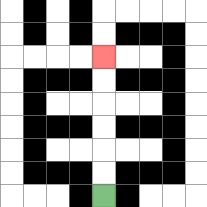{'start': '[4, 8]', 'end': '[4, 2]', 'path_directions': 'U,U,U,U,U,U', 'path_coordinates': '[[4, 8], [4, 7], [4, 6], [4, 5], [4, 4], [4, 3], [4, 2]]'}